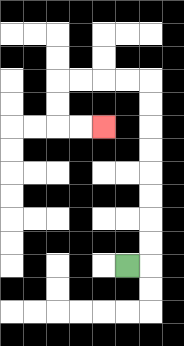{'start': '[5, 11]', 'end': '[4, 5]', 'path_directions': 'R,U,U,U,U,U,U,U,U,L,L,L,L,D,D,R,R', 'path_coordinates': '[[5, 11], [6, 11], [6, 10], [6, 9], [6, 8], [6, 7], [6, 6], [6, 5], [6, 4], [6, 3], [5, 3], [4, 3], [3, 3], [2, 3], [2, 4], [2, 5], [3, 5], [4, 5]]'}